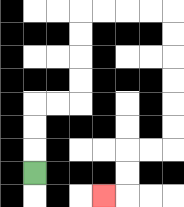{'start': '[1, 7]', 'end': '[4, 8]', 'path_directions': 'U,U,U,R,R,U,U,U,U,R,R,R,R,D,D,D,D,D,D,L,L,D,D,L', 'path_coordinates': '[[1, 7], [1, 6], [1, 5], [1, 4], [2, 4], [3, 4], [3, 3], [3, 2], [3, 1], [3, 0], [4, 0], [5, 0], [6, 0], [7, 0], [7, 1], [7, 2], [7, 3], [7, 4], [7, 5], [7, 6], [6, 6], [5, 6], [5, 7], [5, 8], [4, 8]]'}